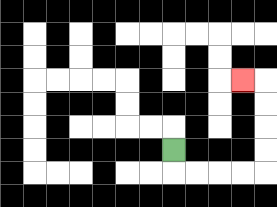{'start': '[7, 6]', 'end': '[10, 3]', 'path_directions': 'D,R,R,R,R,U,U,U,U,L', 'path_coordinates': '[[7, 6], [7, 7], [8, 7], [9, 7], [10, 7], [11, 7], [11, 6], [11, 5], [11, 4], [11, 3], [10, 3]]'}